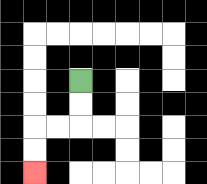{'start': '[3, 3]', 'end': '[1, 7]', 'path_directions': 'D,D,L,L,D,D', 'path_coordinates': '[[3, 3], [3, 4], [3, 5], [2, 5], [1, 5], [1, 6], [1, 7]]'}